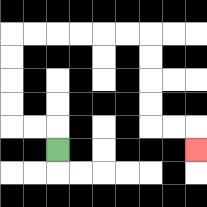{'start': '[2, 6]', 'end': '[8, 6]', 'path_directions': 'U,L,L,U,U,U,U,R,R,R,R,R,R,D,D,D,D,R,R,D', 'path_coordinates': '[[2, 6], [2, 5], [1, 5], [0, 5], [0, 4], [0, 3], [0, 2], [0, 1], [1, 1], [2, 1], [3, 1], [4, 1], [5, 1], [6, 1], [6, 2], [6, 3], [6, 4], [6, 5], [7, 5], [8, 5], [8, 6]]'}